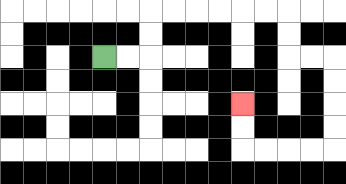{'start': '[4, 2]', 'end': '[10, 4]', 'path_directions': 'R,R,U,U,R,R,R,R,R,R,D,D,R,R,D,D,D,D,L,L,L,L,U,U', 'path_coordinates': '[[4, 2], [5, 2], [6, 2], [6, 1], [6, 0], [7, 0], [8, 0], [9, 0], [10, 0], [11, 0], [12, 0], [12, 1], [12, 2], [13, 2], [14, 2], [14, 3], [14, 4], [14, 5], [14, 6], [13, 6], [12, 6], [11, 6], [10, 6], [10, 5], [10, 4]]'}